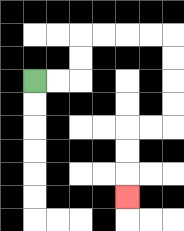{'start': '[1, 3]', 'end': '[5, 8]', 'path_directions': 'R,R,U,U,R,R,R,R,D,D,D,D,L,L,D,D,D', 'path_coordinates': '[[1, 3], [2, 3], [3, 3], [3, 2], [3, 1], [4, 1], [5, 1], [6, 1], [7, 1], [7, 2], [7, 3], [7, 4], [7, 5], [6, 5], [5, 5], [5, 6], [5, 7], [5, 8]]'}